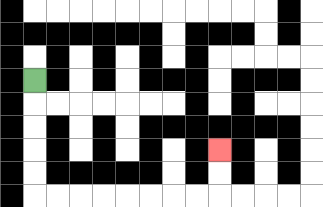{'start': '[1, 3]', 'end': '[9, 6]', 'path_directions': 'D,D,D,D,D,R,R,R,R,R,R,R,R,U,U', 'path_coordinates': '[[1, 3], [1, 4], [1, 5], [1, 6], [1, 7], [1, 8], [2, 8], [3, 8], [4, 8], [5, 8], [6, 8], [7, 8], [8, 8], [9, 8], [9, 7], [9, 6]]'}